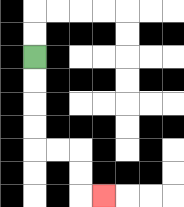{'start': '[1, 2]', 'end': '[4, 8]', 'path_directions': 'D,D,D,D,R,R,D,D,R', 'path_coordinates': '[[1, 2], [1, 3], [1, 4], [1, 5], [1, 6], [2, 6], [3, 6], [3, 7], [3, 8], [4, 8]]'}